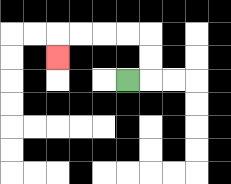{'start': '[5, 3]', 'end': '[2, 2]', 'path_directions': 'R,U,U,L,L,L,L,D', 'path_coordinates': '[[5, 3], [6, 3], [6, 2], [6, 1], [5, 1], [4, 1], [3, 1], [2, 1], [2, 2]]'}